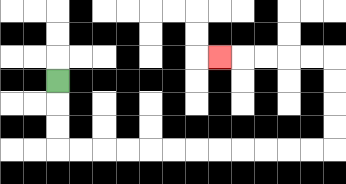{'start': '[2, 3]', 'end': '[9, 2]', 'path_directions': 'D,D,D,R,R,R,R,R,R,R,R,R,R,R,R,U,U,U,U,L,L,L,L,L', 'path_coordinates': '[[2, 3], [2, 4], [2, 5], [2, 6], [3, 6], [4, 6], [5, 6], [6, 6], [7, 6], [8, 6], [9, 6], [10, 6], [11, 6], [12, 6], [13, 6], [14, 6], [14, 5], [14, 4], [14, 3], [14, 2], [13, 2], [12, 2], [11, 2], [10, 2], [9, 2]]'}